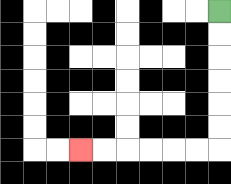{'start': '[9, 0]', 'end': '[3, 6]', 'path_directions': 'D,D,D,D,D,D,L,L,L,L,L,L', 'path_coordinates': '[[9, 0], [9, 1], [9, 2], [9, 3], [9, 4], [9, 5], [9, 6], [8, 6], [7, 6], [6, 6], [5, 6], [4, 6], [3, 6]]'}